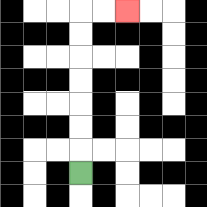{'start': '[3, 7]', 'end': '[5, 0]', 'path_directions': 'U,U,U,U,U,U,U,R,R', 'path_coordinates': '[[3, 7], [3, 6], [3, 5], [3, 4], [3, 3], [3, 2], [3, 1], [3, 0], [4, 0], [5, 0]]'}